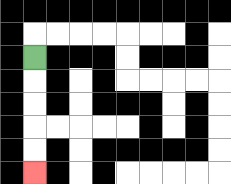{'start': '[1, 2]', 'end': '[1, 7]', 'path_directions': 'D,D,D,D,D', 'path_coordinates': '[[1, 2], [1, 3], [1, 4], [1, 5], [1, 6], [1, 7]]'}